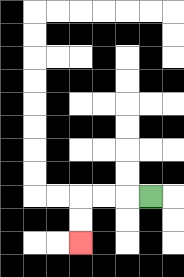{'start': '[6, 8]', 'end': '[3, 10]', 'path_directions': 'L,L,L,D,D', 'path_coordinates': '[[6, 8], [5, 8], [4, 8], [3, 8], [3, 9], [3, 10]]'}